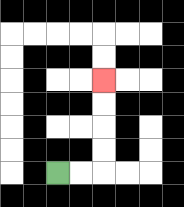{'start': '[2, 7]', 'end': '[4, 3]', 'path_directions': 'R,R,U,U,U,U', 'path_coordinates': '[[2, 7], [3, 7], [4, 7], [4, 6], [4, 5], [4, 4], [4, 3]]'}